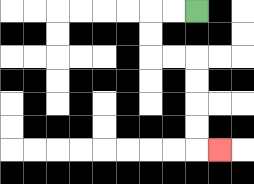{'start': '[8, 0]', 'end': '[9, 6]', 'path_directions': 'L,L,D,D,R,R,D,D,D,D,R', 'path_coordinates': '[[8, 0], [7, 0], [6, 0], [6, 1], [6, 2], [7, 2], [8, 2], [8, 3], [8, 4], [8, 5], [8, 6], [9, 6]]'}